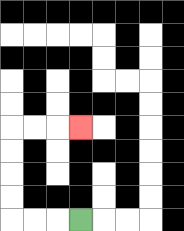{'start': '[3, 9]', 'end': '[3, 5]', 'path_directions': 'L,L,L,U,U,U,U,R,R,R', 'path_coordinates': '[[3, 9], [2, 9], [1, 9], [0, 9], [0, 8], [0, 7], [0, 6], [0, 5], [1, 5], [2, 5], [3, 5]]'}